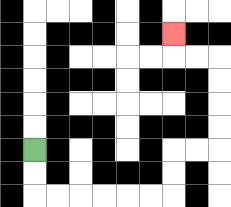{'start': '[1, 6]', 'end': '[7, 1]', 'path_directions': 'D,D,R,R,R,R,R,R,U,U,R,R,U,U,U,U,L,L,U', 'path_coordinates': '[[1, 6], [1, 7], [1, 8], [2, 8], [3, 8], [4, 8], [5, 8], [6, 8], [7, 8], [7, 7], [7, 6], [8, 6], [9, 6], [9, 5], [9, 4], [9, 3], [9, 2], [8, 2], [7, 2], [7, 1]]'}